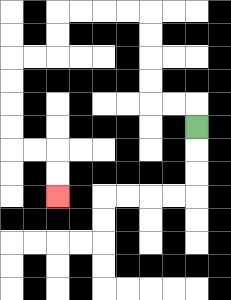{'start': '[8, 5]', 'end': '[2, 8]', 'path_directions': 'U,L,L,U,U,U,U,L,L,L,L,D,D,L,L,D,D,D,D,R,R,D,D', 'path_coordinates': '[[8, 5], [8, 4], [7, 4], [6, 4], [6, 3], [6, 2], [6, 1], [6, 0], [5, 0], [4, 0], [3, 0], [2, 0], [2, 1], [2, 2], [1, 2], [0, 2], [0, 3], [0, 4], [0, 5], [0, 6], [1, 6], [2, 6], [2, 7], [2, 8]]'}